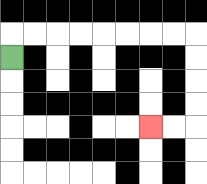{'start': '[0, 2]', 'end': '[6, 5]', 'path_directions': 'U,R,R,R,R,R,R,R,R,D,D,D,D,L,L', 'path_coordinates': '[[0, 2], [0, 1], [1, 1], [2, 1], [3, 1], [4, 1], [5, 1], [6, 1], [7, 1], [8, 1], [8, 2], [8, 3], [8, 4], [8, 5], [7, 5], [6, 5]]'}